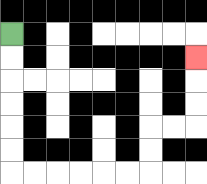{'start': '[0, 1]', 'end': '[8, 2]', 'path_directions': 'D,D,D,D,D,D,R,R,R,R,R,R,U,U,R,R,U,U,U', 'path_coordinates': '[[0, 1], [0, 2], [0, 3], [0, 4], [0, 5], [0, 6], [0, 7], [1, 7], [2, 7], [3, 7], [4, 7], [5, 7], [6, 7], [6, 6], [6, 5], [7, 5], [8, 5], [8, 4], [8, 3], [8, 2]]'}